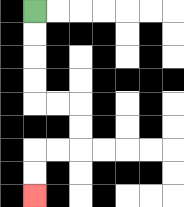{'start': '[1, 0]', 'end': '[1, 8]', 'path_directions': 'D,D,D,D,R,R,D,D,L,L,D,D', 'path_coordinates': '[[1, 0], [1, 1], [1, 2], [1, 3], [1, 4], [2, 4], [3, 4], [3, 5], [3, 6], [2, 6], [1, 6], [1, 7], [1, 8]]'}